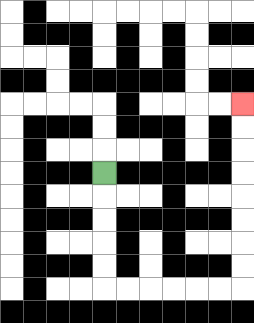{'start': '[4, 7]', 'end': '[10, 4]', 'path_directions': 'D,D,D,D,D,R,R,R,R,R,R,U,U,U,U,U,U,U,U', 'path_coordinates': '[[4, 7], [4, 8], [4, 9], [4, 10], [4, 11], [4, 12], [5, 12], [6, 12], [7, 12], [8, 12], [9, 12], [10, 12], [10, 11], [10, 10], [10, 9], [10, 8], [10, 7], [10, 6], [10, 5], [10, 4]]'}